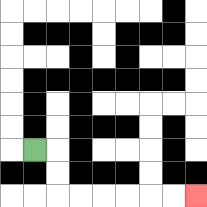{'start': '[1, 6]', 'end': '[8, 8]', 'path_directions': 'R,D,D,R,R,R,R,R,R', 'path_coordinates': '[[1, 6], [2, 6], [2, 7], [2, 8], [3, 8], [4, 8], [5, 8], [6, 8], [7, 8], [8, 8]]'}